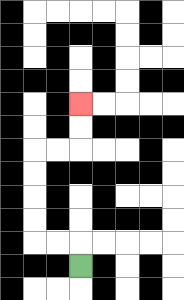{'start': '[3, 11]', 'end': '[3, 4]', 'path_directions': 'U,L,L,U,U,U,U,R,R,U,U', 'path_coordinates': '[[3, 11], [3, 10], [2, 10], [1, 10], [1, 9], [1, 8], [1, 7], [1, 6], [2, 6], [3, 6], [3, 5], [3, 4]]'}